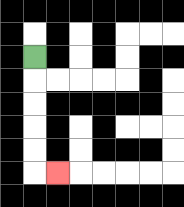{'start': '[1, 2]', 'end': '[2, 7]', 'path_directions': 'D,D,D,D,D,R', 'path_coordinates': '[[1, 2], [1, 3], [1, 4], [1, 5], [1, 6], [1, 7], [2, 7]]'}